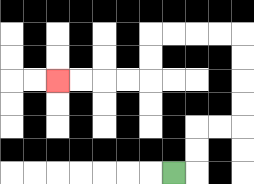{'start': '[7, 7]', 'end': '[2, 3]', 'path_directions': 'R,U,U,R,R,U,U,U,U,L,L,L,L,D,D,L,L,L,L', 'path_coordinates': '[[7, 7], [8, 7], [8, 6], [8, 5], [9, 5], [10, 5], [10, 4], [10, 3], [10, 2], [10, 1], [9, 1], [8, 1], [7, 1], [6, 1], [6, 2], [6, 3], [5, 3], [4, 3], [3, 3], [2, 3]]'}